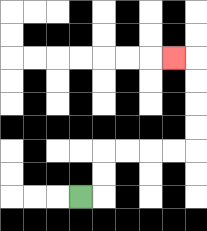{'start': '[3, 8]', 'end': '[7, 2]', 'path_directions': 'R,U,U,R,R,R,R,U,U,U,U,L', 'path_coordinates': '[[3, 8], [4, 8], [4, 7], [4, 6], [5, 6], [6, 6], [7, 6], [8, 6], [8, 5], [8, 4], [8, 3], [8, 2], [7, 2]]'}